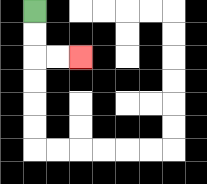{'start': '[1, 0]', 'end': '[3, 2]', 'path_directions': 'D,D,R,R', 'path_coordinates': '[[1, 0], [1, 1], [1, 2], [2, 2], [3, 2]]'}